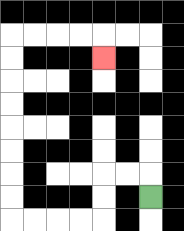{'start': '[6, 8]', 'end': '[4, 2]', 'path_directions': 'U,L,L,D,D,L,L,L,L,U,U,U,U,U,U,U,U,R,R,R,R,D', 'path_coordinates': '[[6, 8], [6, 7], [5, 7], [4, 7], [4, 8], [4, 9], [3, 9], [2, 9], [1, 9], [0, 9], [0, 8], [0, 7], [0, 6], [0, 5], [0, 4], [0, 3], [0, 2], [0, 1], [1, 1], [2, 1], [3, 1], [4, 1], [4, 2]]'}